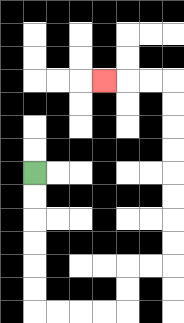{'start': '[1, 7]', 'end': '[4, 3]', 'path_directions': 'D,D,D,D,D,D,R,R,R,R,U,U,R,R,U,U,U,U,U,U,U,U,L,L,L', 'path_coordinates': '[[1, 7], [1, 8], [1, 9], [1, 10], [1, 11], [1, 12], [1, 13], [2, 13], [3, 13], [4, 13], [5, 13], [5, 12], [5, 11], [6, 11], [7, 11], [7, 10], [7, 9], [7, 8], [7, 7], [7, 6], [7, 5], [7, 4], [7, 3], [6, 3], [5, 3], [4, 3]]'}